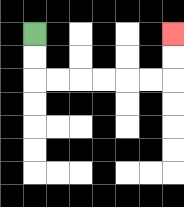{'start': '[1, 1]', 'end': '[7, 1]', 'path_directions': 'D,D,R,R,R,R,R,R,U,U', 'path_coordinates': '[[1, 1], [1, 2], [1, 3], [2, 3], [3, 3], [4, 3], [5, 3], [6, 3], [7, 3], [7, 2], [7, 1]]'}